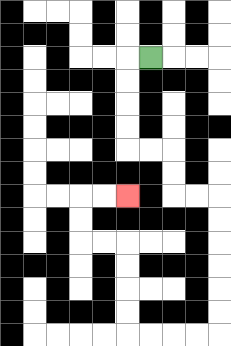{'start': '[6, 2]', 'end': '[5, 8]', 'path_directions': 'L,D,D,D,D,R,R,D,D,R,R,D,D,D,D,D,D,L,L,L,L,U,U,U,U,L,L,U,U,R,R', 'path_coordinates': '[[6, 2], [5, 2], [5, 3], [5, 4], [5, 5], [5, 6], [6, 6], [7, 6], [7, 7], [7, 8], [8, 8], [9, 8], [9, 9], [9, 10], [9, 11], [9, 12], [9, 13], [9, 14], [8, 14], [7, 14], [6, 14], [5, 14], [5, 13], [5, 12], [5, 11], [5, 10], [4, 10], [3, 10], [3, 9], [3, 8], [4, 8], [5, 8]]'}